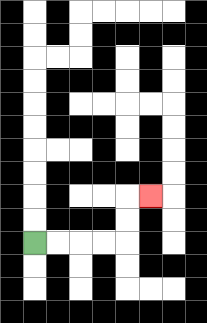{'start': '[1, 10]', 'end': '[6, 8]', 'path_directions': 'R,R,R,R,U,U,R', 'path_coordinates': '[[1, 10], [2, 10], [3, 10], [4, 10], [5, 10], [5, 9], [5, 8], [6, 8]]'}